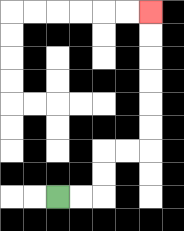{'start': '[2, 8]', 'end': '[6, 0]', 'path_directions': 'R,R,U,U,R,R,U,U,U,U,U,U', 'path_coordinates': '[[2, 8], [3, 8], [4, 8], [4, 7], [4, 6], [5, 6], [6, 6], [6, 5], [6, 4], [6, 3], [6, 2], [6, 1], [6, 0]]'}